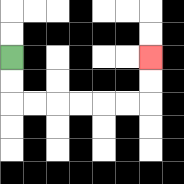{'start': '[0, 2]', 'end': '[6, 2]', 'path_directions': 'D,D,R,R,R,R,R,R,U,U', 'path_coordinates': '[[0, 2], [0, 3], [0, 4], [1, 4], [2, 4], [3, 4], [4, 4], [5, 4], [6, 4], [6, 3], [6, 2]]'}